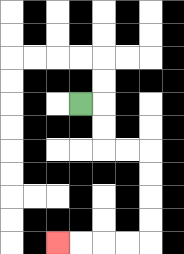{'start': '[3, 4]', 'end': '[2, 10]', 'path_directions': 'R,D,D,R,R,D,D,D,D,L,L,L,L', 'path_coordinates': '[[3, 4], [4, 4], [4, 5], [4, 6], [5, 6], [6, 6], [6, 7], [6, 8], [6, 9], [6, 10], [5, 10], [4, 10], [3, 10], [2, 10]]'}